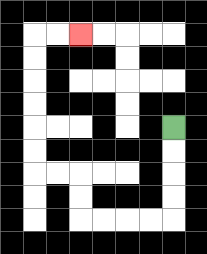{'start': '[7, 5]', 'end': '[3, 1]', 'path_directions': 'D,D,D,D,L,L,L,L,U,U,L,L,U,U,U,U,U,U,R,R', 'path_coordinates': '[[7, 5], [7, 6], [7, 7], [7, 8], [7, 9], [6, 9], [5, 9], [4, 9], [3, 9], [3, 8], [3, 7], [2, 7], [1, 7], [1, 6], [1, 5], [1, 4], [1, 3], [1, 2], [1, 1], [2, 1], [3, 1]]'}